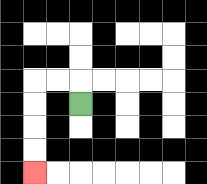{'start': '[3, 4]', 'end': '[1, 7]', 'path_directions': 'U,L,L,D,D,D,D', 'path_coordinates': '[[3, 4], [3, 3], [2, 3], [1, 3], [1, 4], [1, 5], [1, 6], [1, 7]]'}